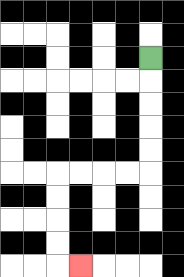{'start': '[6, 2]', 'end': '[3, 11]', 'path_directions': 'D,D,D,D,D,L,L,L,L,D,D,D,D,R', 'path_coordinates': '[[6, 2], [6, 3], [6, 4], [6, 5], [6, 6], [6, 7], [5, 7], [4, 7], [3, 7], [2, 7], [2, 8], [2, 9], [2, 10], [2, 11], [3, 11]]'}